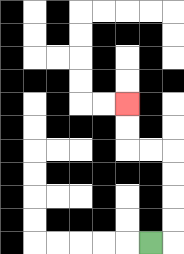{'start': '[6, 10]', 'end': '[5, 4]', 'path_directions': 'R,U,U,U,U,L,L,U,U', 'path_coordinates': '[[6, 10], [7, 10], [7, 9], [7, 8], [7, 7], [7, 6], [6, 6], [5, 6], [5, 5], [5, 4]]'}